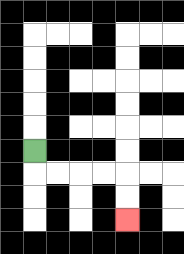{'start': '[1, 6]', 'end': '[5, 9]', 'path_directions': 'D,R,R,R,R,D,D', 'path_coordinates': '[[1, 6], [1, 7], [2, 7], [3, 7], [4, 7], [5, 7], [5, 8], [5, 9]]'}